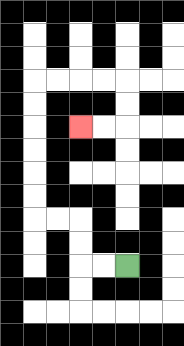{'start': '[5, 11]', 'end': '[3, 5]', 'path_directions': 'L,L,U,U,L,L,U,U,U,U,U,U,R,R,R,R,D,D,L,L', 'path_coordinates': '[[5, 11], [4, 11], [3, 11], [3, 10], [3, 9], [2, 9], [1, 9], [1, 8], [1, 7], [1, 6], [1, 5], [1, 4], [1, 3], [2, 3], [3, 3], [4, 3], [5, 3], [5, 4], [5, 5], [4, 5], [3, 5]]'}